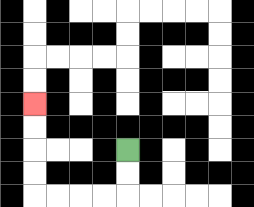{'start': '[5, 6]', 'end': '[1, 4]', 'path_directions': 'D,D,L,L,L,L,U,U,U,U', 'path_coordinates': '[[5, 6], [5, 7], [5, 8], [4, 8], [3, 8], [2, 8], [1, 8], [1, 7], [1, 6], [1, 5], [1, 4]]'}